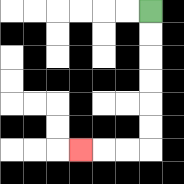{'start': '[6, 0]', 'end': '[3, 6]', 'path_directions': 'D,D,D,D,D,D,L,L,L', 'path_coordinates': '[[6, 0], [6, 1], [6, 2], [6, 3], [6, 4], [6, 5], [6, 6], [5, 6], [4, 6], [3, 6]]'}